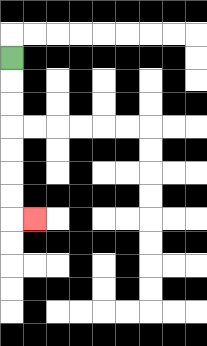{'start': '[0, 2]', 'end': '[1, 9]', 'path_directions': 'D,D,D,D,D,D,D,R', 'path_coordinates': '[[0, 2], [0, 3], [0, 4], [0, 5], [0, 6], [0, 7], [0, 8], [0, 9], [1, 9]]'}